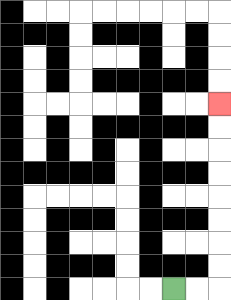{'start': '[7, 12]', 'end': '[9, 4]', 'path_directions': 'R,R,U,U,U,U,U,U,U,U', 'path_coordinates': '[[7, 12], [8, 12], [9, 12], [9, 11], [9, 10], [9, 9], [9, 8], [9, 7], [9, 6], [9, 5], [9, 4]]'}